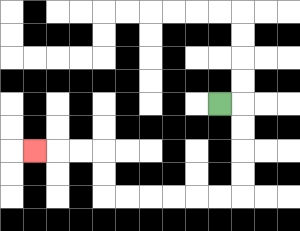{'start': '[9, 4]', 'end': '[1, 6]', 'path_directions': 'R,D,D,D,D,L,L,L,L,L,L,U,U,L,L,L', 'path_coordinates': '[[9, 4], [10, 4], [10, 5], [10, 6], [10, 7], [10, 8], [9, 8], [8, 8], [7, 8], [6, 8], [5, 8], [4, 8], [4, 7], [4, 6], [3, 6], [2, 6], [1, 6]]'}